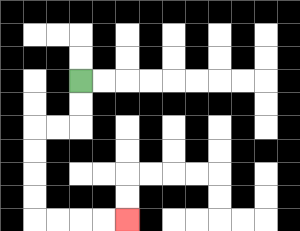{'start': '[3, 3]', 'end': '[5, 9]', 'path_directions': 'D,D,L,L,D,D,D,D,R,R,R,R', 'path_coordinates': '[[3, 3], [3, 4], [3, 5], [2, 5], [1, 5], [1, 6], [1, 7], [1, 8], [1, 9], [2, 9], [3, 9], [4, 9], [5, 9]]'}